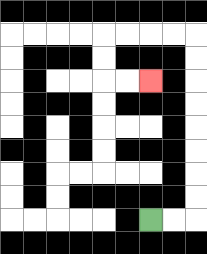{'start': '[6, 9]', 'end': '[6, 3]', 'path_directions': 'R,R,U,U,U,U,U,U,U,U,L,L,L,L,D,D,R,R', 'path_coordinates': '[[6, 9], [7, 9], [8, 9], [8, 8], [8, 7], [8, 6], [8, 5], [8, 4], [8, 3], [8, 2], [8, 1], [7, 1], [6, 1], [5, 1], [4, 1], [4, 2], [4, 3], [5, 3], [6, 3]]'}